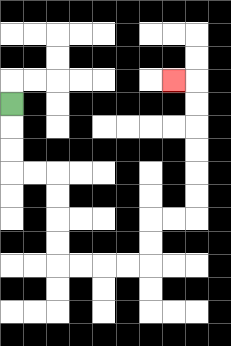{'start': '[0, 4]', 'end': '[7, 3]', 'path_directions': 'D,D,D,R,R,D,D,D,D,R,R,R,R,U,U,R,R,U,U,U,U,U,U,L', 'path_coordinates': '[[0, 4], [0, 5], [0, 6], [0, 7], [1, 7], [2, 7], [2, 8], [2, 9], [2, 10], [2, 11], [3, 11], [4, 11], [5, 11], [6, 11], [6, 10], [6, 9], [7, 9], [8, 9], [8, 8], [8, 7], [8, 6], [8, 5], [8, 4], [8, 3], [7, 3]]'}